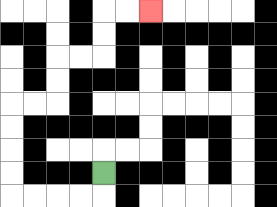{'start': '[4, 7]', 'end': '[6, 0]', 'path_directions': 'D,L,L,L,L,U,U,U,U,R,R,U,U,R,R,U,U,R,R', 'path_coordinates': '[[4, 7], [4, 8], [3, 8], [2, 8], [1, 8], [0, 8], [0, 7], [0, 6], [0, 5], [0, 4], [1, 4], [2, 4], [2, 3], [2, 2], [3, 2], [4, 2], [4, 1], [4, 0], [5, 0], [6, 0]]'}